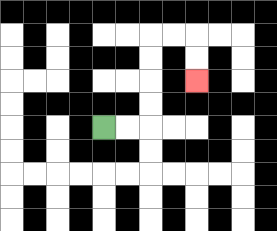{'start': '[4, 5]', 'end': '[8, 3]', 'path_directions': 'R,R,U,U,U,U,R,R,D,D', 'path_coordinates': '[[4, 5], [5, 5], [6, 5], [6, 4], [6, 3], [6, 2], [6, 1], [7, 1], [8, 1], [8, 2], [8, 3]]'}